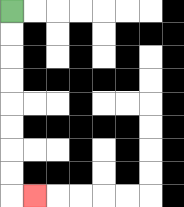{'start': '[0, 0]', 'end': '[1, 8]', 'path_directions': 'D,D,D,D,D,D,D,D,R', 'path_coordinates': '[[0, 0], [0, 1], [0, 2], [0, 3], [0, 4], [0, 5], [0, 6], [0, 7], [0, 8], [1, 8]]'}